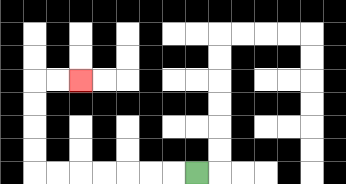{'start': '[8, 7]', 'end': '[3, 3]', 'path_directions': 'L,L,L,L,L,L,L,U,U,U,U,R,R', 'path_coordinates': '[[8, 7], [7, 7], [6, 7], [5, 7], [4, 7], [3, 7], [2, 7], [1, 7], [1, 6], [1, 5], [1, 4], [1, 3], [2, 3], [3, 3]]'}